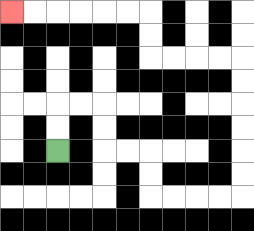{'start': '[2, 6]', 'end': '[0, 0]', 'path_directions': 'U,U,R,R,D,D,R,R,D,D,R,R,R,R,U,U,U,U,U,U,L,L,L,L,U,U,L,L,L,L,L,L', 'path_coordinates': '[[2, 6], [2, 5], [2, 4], [3, 4], [4, 4], [4, 5], [4, 6], [5, 6], [6, 6], [6, 7], [6, 8], [7, 8], [8, 8], [9, 8], [10, 8], [10, 7], [10, 6], [10, 5], [10, 4], [10, 3], [10, 2], [9, 2], [8, 2], [7, 2], [6, 2], [6, 1], [6, 0], [5, 0], [4, 0], [3, 0], [2, 0], [1, 0], [0, 0]]'}